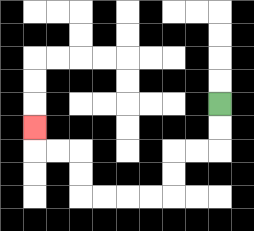{'start': '[9, 4]', 'end': '[1, 5]', 'path_directions': 'D,D,L,L,D,D,L,L,L,L,U,U,L,L,U', 'path_coordinates': '[[9, 4], [9, 5], [9, 6], [8, 6], [7, 6], [7, 7], [7, 8], [6, 8], [5, 8], [4, 8], [3, 8], [3, 7], [3, 6], [2, 6], [1, 6], [1, 5]]'}